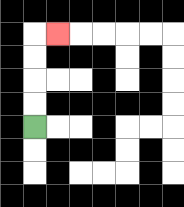{'start': '[1, 5]', 'end': '[2, 1]', 'path_directions': 'U,U,U,U,R', 'path_coordinates': '[[1, 5], [1, 4], [1, 3], [1, 2], [1, 1], [2, 1]]'}